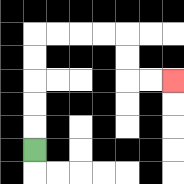{'start': '[1, 6]', 'end': '[7, 3]', 'path_directions': 'U,U,U,U,U,R,R,R,R,D,D,R,R', 'path_coordinates': '[[1, 6], [1, 5], [1, 4], [1, 3], [1, 2], [1, 1], [2, 1], [3, 1], [4, 1], [5, 1], [5, 2], [5, 3], [6, 3], [7, 3]]'}